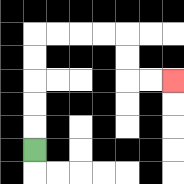{'start': '[1, 6]', 'end': '[7, 3]', 'path_directions': 'U,U,U,U,U,R,R,R,R,D,D,R,R', 'path_coordinates': '[[1, 6], [1, 5], [1, 4], [1, 3], [1, 2], [1, 1], [2, 1], [3, 1], [4, 1], [5, 1], [5, 2], [5, 3], [6, 3], [7, 3]]'}